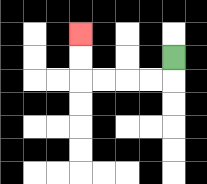{'start': '[7, 2]', 'end': '[3, 1]', 'path_directions': 'D,L,L,L,L,U,U', 'path_coordinates': '[[7, 2], [7, 3], [6, 3], [5, 3], [4, 3], [3, 3], [3, 2], [3, 1]]'}